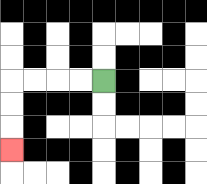{'start': '[4, 3]', 'end': '[0, 6]', 'path_directions': 'L,L,L,L,D,D,D', 'path_coordinates': '[[4, 3], [3, 3], [2, 3], [1, 3], [0, 3], [0, 4], [0, 5], [0, 6]]'}